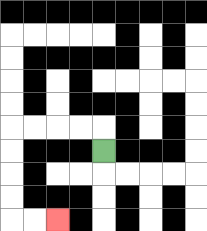{'start': '[4, 6]', 'end': '[2, 9]', 'path_directions': 'U,L,L,L,L,D,D,D,D,R,R', 'path_coordinates': '[[4, 6], [4, 5], [3, 5], [2, 5], [1, 5], [0, 5], [0, 6], [0, 7], [0, 8], [0, 9], [1, 9], [2, 9]]'}